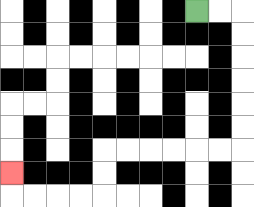{'start': '[8, 0]', 'end': '[0, 7]', 'path_directions': 'R,R,D,D,D,D,D,D,L,L,L,L,L,L,D,D,L,L,L,L,U', 'path_coordinates': '[[8, 0], [9, 0], [10, 0], [10, 1], [10, 2], [10, 3], [10, 4], [10, 5], [10, 6], [9, 6], [8, 6], [7, 6], [6, 6], [5, 6], [4, 6], [4, 7], [4, 8], [3, 8], [2, 8], [1, 8], [0, 8], [0, 7]]'}